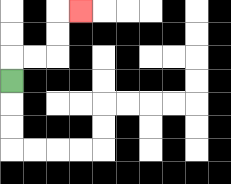{'start': '[0, 3]', 'end': '[3, 0]', 'path_directions': 'U,R,R,U,U,R', 'path_coordinates': '[[0, 3], [0, 2], [1, 2], [2, 2], [2, 1], [2, 0], [3, 0]]'}